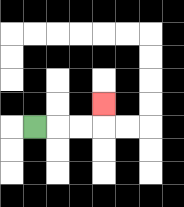{'start': '[1, 5]', 'end': '[4, 4]', 'path_directions': 'R,R,R,U', 'path_coordinates': '[[1, 5], [2, 5], [3, 5], [4, 5], [4, 4]]'}